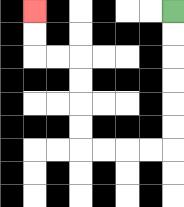{'start': '[7, 0]', 'end': '[1, 0]', 'path_directions': 'D,D,D,D,D,D,L,L,L,L,U,U,U,U,L,L,U,U', 'path_coordinates': '[[7, 0], [7, 1], [7, 2], [7, 3], [7, 4], [7, 5], [7, 6], [6, 6], [5, 6], [4, 6], [3, 6], [3, 5], [3, 4], [3, 3], [3, 2], [2, 2], [1, 2], [1, 1], [1, 0]]'}